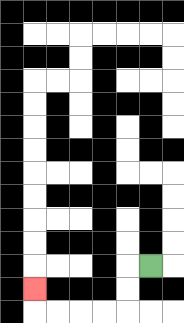{'start': '[6, 11]', 'end': '[1, 12]', 'path_directions': 'L,D,D,L,L,L,L,U', 'path_coordinates': '[[6, 11], [5, 11], [5, 12], [5, 13], [4, 13], [3, 13], [2, 13], [1, 13], [1, 12]]'}